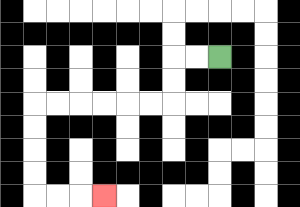{'start': '[9, 2]', 'end': '[4, 8]', 'path_directions': 'L,L,D,D,L,L,L,L,L,L,D,D,D,D,R,R,R', 'path_coordinates': '[[9, 2], [8, 2], [7, 2], [7, 3], [7, 4], [6, 4], [5, 4], [4, 4], [3, 4], [2, 4], [1, 4], [1, 5], [1, 6], [1, 7], [1, 8], [2, 8], [3, 8], [4, 8]]'}